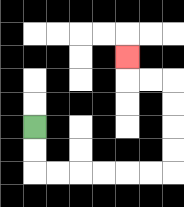{'start': '[1, 5]', 'end': '[5, 2]', 'path_directions': 'D,D,R,R,R,R,R,R,U,U,U,U,L,L,U', 'path_coordinates': '[[1, 5], [1, 6], [1, 7], [2, 7], [3, 7], [4, 7], [5, 7], [6, 7], [7, 7], [7, 6], [7, 5], [7, 4], [7, 3], [6, 3], [5, 3], [5, 2]]'}